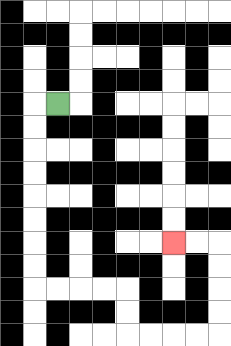{'start': '[2, 4]', 'end': '[7, 10]', 'path_directions': 'L,D,D,D,D,D,D,D,D,R,R,R,R,D,D,R,R,R,R,U,U,U,U,L,L', 'path_coordinates': '[[2, 4], [1, 4], [1, 5], [1, 6], [1, 7], [1, 8], [1, 9], [1, 10], [1, 11], [1, 12], [2, 12], [3, 12], [4, 12], [5, 12], [5, 13], [5, 14], [6, 14], [7, 14], [8, 14], [9, 14], [9, 13], [9, 12], [9, 11], [9, 10], [8, 10], [7, 10]]'}